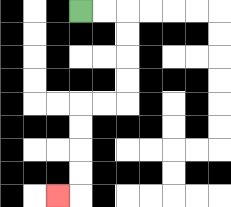{'start': '[3, 0]', 'end': '[2, 8]', 'path_directions': 'R,R,D,D,D,D,L,L,D,D,D,D,L', 'path_coordinates': '[[3, 0], [4, 0], [5, 0], [5, 1], [5, 2], [5, 3], [5, 4], [4, 4], [3, 4], [3, 5], [3, 6], [3, 7], [3, 8], [2, 8]]'}